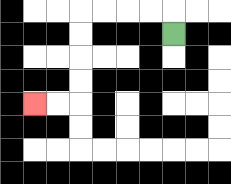{'start': '[7, 1]', 'end': '[1, 4]', 'path_directions': 'U,L,L,L,L,D,D,D,D,L,L', 'path_coordinates': '[[7, 1], [7, 0], [6, 0], [5, 0], [4, 0], [3, 0], [3, 1], [3, 2], [3, 3], [3, 4], [2, 4], [1, 4]]'}